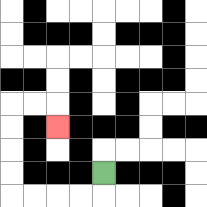{'start': '[4, 7]', 'end': '[2, 5]', 'path_directions': 'D,L,L,L,L,U,U,U,U,R,R,D', 'path_coordinates': '[[4, 7], [4, 8], [3, 8], [2, 8], [1, 8], [0, 8], [0, 7], [0, 6], [0, 5], [0, 4], [1, 4], [2, 4], [2, 5]]'}